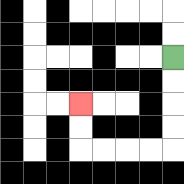{'start': '[7, 2]', 'end': '[3, 4]', 'path_directions': 'D,D,D,D,L,L,L,L,U,U', 'path_coordinates': '[[7, 2], [7, 3], [7, 4], [7, 5], [7, 6], [6, 6], [5, 6], [4, 6], [3, 6], [3, 5], [3, 4]]'}